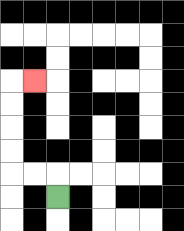{'start': '[2, 8]', 'end': '[1, 3]', 'path_directions': 'U,L,L,U,U,U,U,R', 'path_coordinates': '[[2, 8], [2, 7], [1, 7], [0, 7], [0, 6], [0, 5], [0, 4], [0, 3], [1, 3]]'}